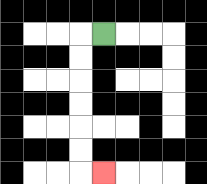{'start': '[4, 1]', 'end': '[4, 7]', 'path_directions': 'L,D,D,D,D,D,D,R', 'path_coordinates': '[[4, 1], [3, 1], [3, 2], [3, 3], [3, 4], [3, 5], [3, 6], [3, 7], [4, 7]]'}